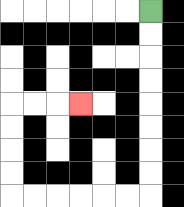{'start': '[6, 0]', 'end': '[3, 4]', 'path_directions': 'D,D,D,D,D,D,D,D,L,L,L,L,L,L,U,U,U,U,R,R,R', 'path_coordinates': '[[6, 0], [6, 1], [6, 2], [6, 3], [6, 4], [6, 5], [6, 6], [6, 7], [6, 8], [5, 8], [4, 8], [3, 8], [2, 8], [1, 8], [0, 8], [0, 7], [0, 6], [0, 5], [0, 4], [1, 4], [2, 4], [3, 4]]'}